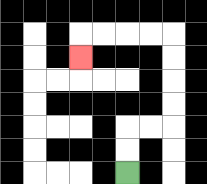{'start': '[5, 7]', 'end': '[3, 2]', 'path_directions': 'U,U,R,R,U,U,U,U,L,L,L,L,D', 'path_coordinates': '[[5, 7], [5, 6], [5, 5], [6, 5], [7, 5], [7, 4], [7, 3], [7, 2], [7, 1], [6, 1], [5, 1], [4, 1], [3, 1], [3, 2]]'}